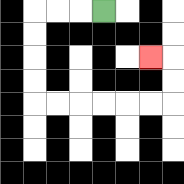{'start': '[4, 0]', 'end': '[6, 2]', 'path_directions': 'L,L,L,D,D,D,D,R,R,R,R,R,R,U,U,L', 'path_coordinates': '[[4, 0], [3, 0], [2, 0], [1, 0], [1, 1], [1, 2], [1, 3], [1, 4], [2, 4], [3, 4], [4, 4], [5, 4], [6, 4], [7, 4], [7, 3], [7, 2], [6, 2]]'}